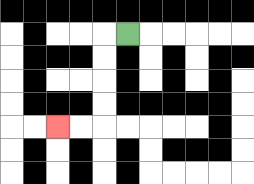{'start': '[5, 1]', 'end': '[2, 5]', 'path_directions': 'L,D,D,D,D,L,L', 'path_coordinates': '[[5, 1], [4, 1], [4, 2], [4, 3], [4, 4], [4, 5], [3, 5], [2, 5]]'}